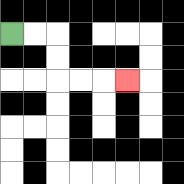{'start': '[0, 1]', 'end': '[5, 3]', 'path_directions': 'R,R,D,D,R,R,R', 'path_coordinates': '[[0, 1], [1, 1], [2, 1], [2, 2], [2, 3], [3, 3], [4, 3], [5, 3]]'}